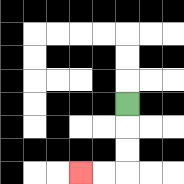{'start': '[5, 4]', 'end': '[3, 7]', 'path_directions': 'D,D,D,L,L', 'path_coordinates': '[[5, 4], [5, 5], [5, 6], [5, 7], [4, 7], [3, 7]]'}